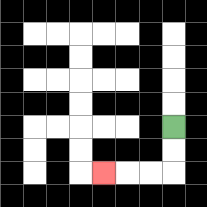{'start': '[7, 5]', 'end': '[4, 7]', 'path_directions': 'D,D,L,L,L', 'path_coordinates': '[[7, 5], [7, 6], [7, 7], [6, 7], [5, 7], [4, 7]]'}